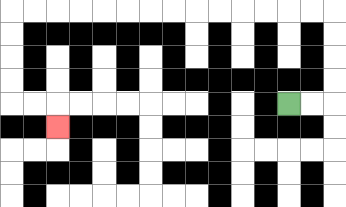{'start': '[12, 4]', 'end': '[2, 5]', 'path_directions': 'R,R,U,U,U,U,L,L,L,L,L,L,L,L,L,L,L,L,L,L,D,D,D,D,R,R,D', 'path_coordinates': '[[12, 4], [13, 4], [14, 4], [14, 3], [14, 2], [14, 1], [14, 0], [13, 0], [12, 0], [11, 0], [10, 0], [9, 0], [8, 0], [7, 0], [6, 0], [5, 0], [4, 0], [3, 0], [2, 0], [1, 0], [0, 0], [0, 1], [0, 2], [0, 3], [0, 4], [1, 4], [2, 4], [2, 5]]'}